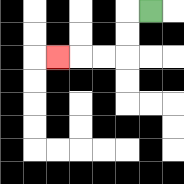{'start': '[6, 0]', 'end': '[2, 2]', 'path_directions': 'L,D,D,L,L,L', 'path_coordinates': '[[6, 0], [5, 0], [5, 1], [5, 2], [4, 2], [3, 2], [2, 2]]'}